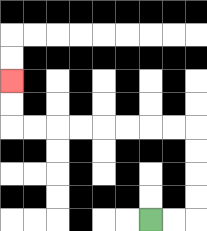{'start': '[6, 9]', 'end': '[0, 3]', 'path_directions': 'R,R,U,U,U,U,L,L,L,L,L,L,L,L,U,U', 'path_coordinates': '[[6, 9], [7, 9], [8, 9], [8, 8], [8, 7], [8, 6], [8, 5], [7, 5], [6, 5], [5, 5], [4, 5], [3, 5], [2, 5], [1, 5], [0, 5], [0, 4], [0, 3]]'}